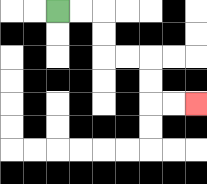{'start': '[2, 0]', 'end': '[8, 4]', 'path_directions': 'R,R,D,D,R,R,D,D,R,R', 'path_coordinates': '[[2, 0], [3, 0], [4, 0], [4, 1], [4, 2], [5, 2], [6, 2], [6, 3], [6, 4], [7, 4], [8, 4]]'}